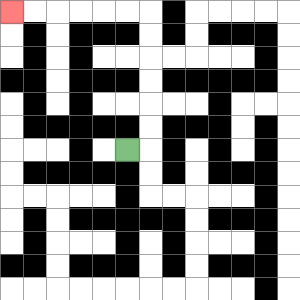{'start': '[5, 6]', 'end': '[0, 0]', 'path_directions': 'R,U,U,U,U,U,U,L,L,L,L,L,L', 'path_coordinates': '[[5, 6], [6, 6], [6, 5], [6, 4], [6, 3], [6, 2], [6, 1], [6, 0], [5, 0], [4, 0], [3, 0], [2, 0], [1, 0], [0, 0]]'}